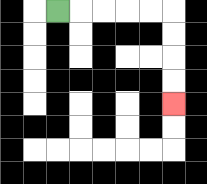{'start': '[2, 0]', 'end': '[7, 4]', 'path_directions': 'R,R,R,R,R,D,D,D,D', 'path_coordinates': '[[2, 0], [3, 0], [4, 0], [5, 0], [6, 0], [7, 0], [7, 1], [7, 2], [7, 3], [7, 4]]'}